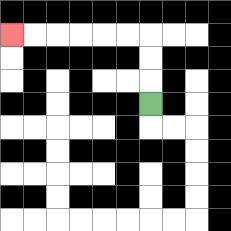{'start': '[6, 4]', 'end': '[0, 1]', 'path_directions': 'U,U,U,L,L,L,L,L,L', 'path_coordinates': '[[6, 4], [6, 3], [6, 2], [6, 1], [5, 1], [4, 1], [3, 1], [2, 1], [1, 1], [0, 1]]'}